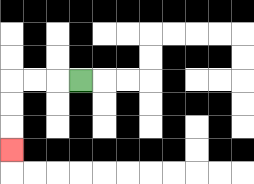{'start': '[3, 3]', 'end': '[0, 6]', 'path_directions': 'L,L,L,D,D,D', 'path_coordinates': '[[3, 3], [2, 3], [1, 3], [0, 3], [0, 4], [0, 5], [0, 6]]'}